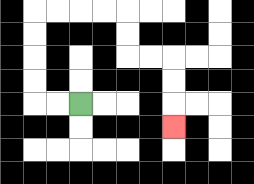{'start': '[3, 4]', 'end': '[7, 5]', 'path_directions': 'L,L,U,U,U,U,R,R,R,R,D,D,R,R,D,D,D', 'path_coordinates': '[[3, 4], [2, 4], [1, 4], [1, 3], [1, 2], [1, 1], [1, 0], [2, 0], [3, 0], [4, 0], [5, 0], [5, 1], [5, 2], [6, 2], [7, 2], [7, 3], [7, 4], [7, 5]]'}